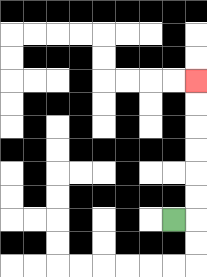{'start': '[7, 9]', 'end': '[8, 3]', 'path_directions': 'R,U,U,U,U,U,U', 'path_coordinates': '[[7, 9], [8, 9], [8, 8], [8, 7], [8, 6], [8, 5], [8, 4], [8, 3]]'}